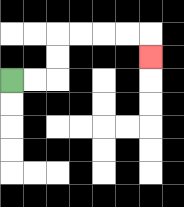{'start': '[0, 3]', 'end': '[6, 2]', 'path_directions': 'R,R,U,U,R,R,R,R,D', 'path_coordinates': '[[0, 3], [1, 3], [2, 3], [2, 2], [2, 1], [3, 1], [4, 1], [5, 1], [6, 1], [6, 2]]'}